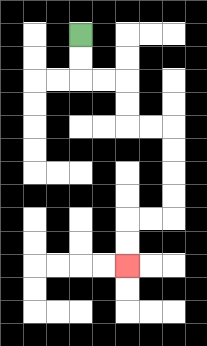{'start': '[3, 1]', 'end': '[5, 11]', 'path_directions': 'D,D,R,R,D,D,R,R,D,D,D,D,L,L,D,D', 'path_coordinates': '[[3, 1], [3, 2], [3, 3], [4, 3], [5, 3], [5, 4], [5, 5], [6, 5], [7, 5], [7, 6], [7, 7], [7, 8], [7, 9], [6, 9], [5, 9], [5, 10], [5, 11]]'}